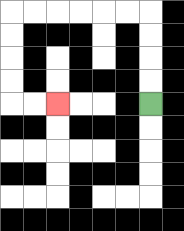{'start': '[6, 4]', 'end': '[2, 4]', 'path_directions': 'U,U,U,U,L,L,L,L,L,L,D,D,D,D,R,R', 'path_coordinates': '[[6, 4], [6, 3], [6, 2], [6, 1], [6, 0], [5, 0], [4, 0], [3, 0], [2, 0], [1, 0], [0, 0], [0, 1], [0, 2], [0, 3], [0, 4], [1, 4], [2, 4]]'}